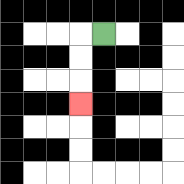{'start': '[4, 1]', 'end': '[3, 4]', 'path_directions': 'L,D,D,D', 'path_coordinates': '[[4, 1], [3, 1], [3, 2], [3, 3], [3, 4]]'}